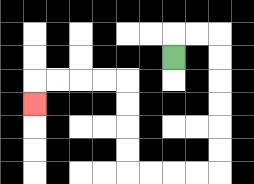{'start': '[7, 2]', 'end': '[1, 4]', 'path_directions': 'U,R,R,D,D,D,D,D,D,L,L,L,L,U,U,U,U,L,L,L,L,D', 'path_coordinates': '[[7, 2], [7, 1], [8, 1], [9, 1], [9, 2], [9, 3], [9, 4], [9, 5], [9, 6], [9, 7], [8, 7], [7, 7], [6, 7], [5, 7], [5, 6], [5, 5], [5, 4], [5, 3], [4, 3], [3, 3], [2, 3], [1, 3], [1, 4]]'}